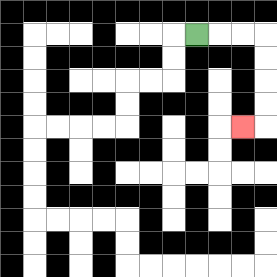{'start': '[8, 1]', 'end': '[10, 5]', 'path_directions': 'R,R,R,D,D,D,D,L', 'path_coordinates': '[[8, 1], [9, 1], [10, 1], [11, 1], [11, 2], [11, 3], [11, 4], [11, 5], [10, 5]]'}